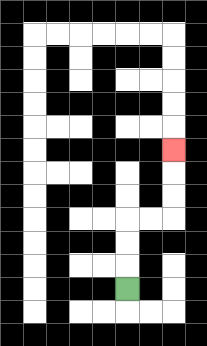{'start': '[5, 12]', 'end': '[7, 6]', 'path_directions': 'U,U,U,R,R,U,U,U', 'path_coordinates': '[[5, 12], [5, 11], [5, 10], [5, 9], [6, 9], [7, 9], [7, 8], [7, 7], [7, 6]]'}